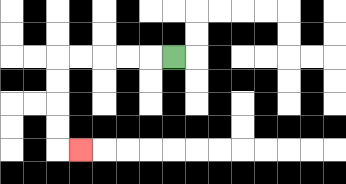{'start': '[7, 2]', 'end': '[3, 6]', 'path_directions': 'L,L,L,L,L,D,D,D,D,R', 'path_coordinates': '[[7, 2], [6, 2], [5, 2], [4, 2], [3, 2], [2, 2], [2, 3], [2, 4], [2, 5], [2, 6], [3, 6]]'}